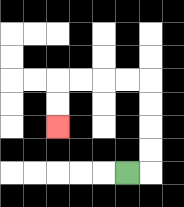{'start': '[5, 7]', 'end': '[2, 5]', 'path_directions': 'R,U,U,U,U,L,L,L,L,D,D', 'path_coordinates': '[[5, 7], [6, 7], [6, 6], [6, 5], [6, 4], [6, 3], [5, 3], [4, 3], [3, 3], [2, 3], [2, 4], [2, 5]]'}